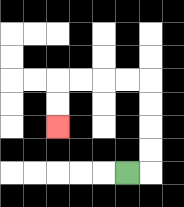{'start': '[5, 7]', 'end': '[2, 5]', 'path_directions': 'R,U,U,U,U,L,L,L,L,D,D', 'path_coordinates': '[[5, 7], [6, 7], [6, 6], [6, 5], [6, 4], [6, 3], [5, 3], [4, 3], [3, 3], [2, 3], [2, 4], [2, 5]]'}